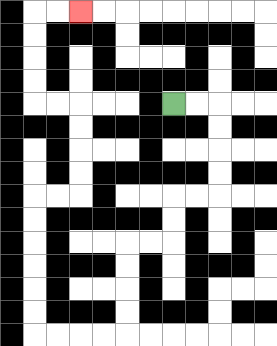{'start': '[7, 4]', 'end': '[3, 0]', 'path_directions': 'R,R,D,D,D,D,L,L,D,D,L,L,D,D,D,D,L,L,L,L,U,U,U,U,U,U,R,R,U,U,U,U,L,L,U,U,U,U,R,R', 'path_coordinates': '[[7, 4], [8, 4], [9, 4], [9, 5], [9, 6], [9, 7], [9, 8], [8, 8], [7, 8], [7, 9], [7, 10], [6, 10], [5, 10], [5, 11], [5, 12], [5, 13], [5, 14], [4, 14], [3, 14], [2, 14], [1, 14], [1, 13], [1, 12], [1, 11], [1, 10], [1, 9], [1, 8], [2, 8], [3, 8], [3, 7], [3, 6], [3, 5], [3, 4], [2, 4], [1, 4], [1, 3], [1, 2], [1, 1], [1, 0], [2, 0], [3, 0]]'}